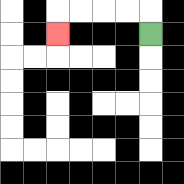{'start': '[6, 1]', 'end': '[2, 1]', 'path_directions': 'U,L,L,L,L,D', 'path_coordinates': '[[6, 1], [6, 0], [5, 0], [4, 0], [3, 0], [2, 0], [2, 1]]'}